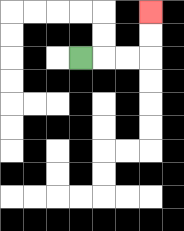{'start': '[3, 2]', 'end': '[6, 0]', 'path_directions': 'R,R,R,U,U', 'path_coordinates': '[[3, 2], [4, 2], [5, 2], [6, 2], [6, 1], [6, 0]]'}